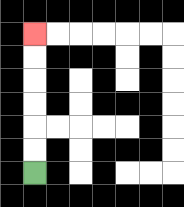{'start': '[1, 7]', 'end': '[1, 1]', 'path_directions': 'U,U,U,U,U,U', 'path_coordinates': '[[1, 7], [1, 6], [1, 5], [1, 4], [1, 3], [1, 2], [1, 1]]'}